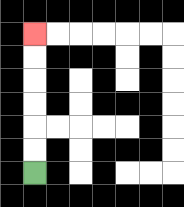{'start': '[1, 7]', 'end': '[1, 1]', 'path_directions': 'U,U,U,U,U,U', 'path_coordinates': '[[1, 7], [1, 6], [1, 5], [1, 4], [1, 3], [1, 2], [1, 1]]'}